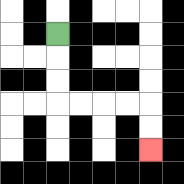{'start': '[2, 1]', 'end': '[6, 6]', 'path_directions': 'D,D,D,R,R,R,R,D,D', 'path_coordinates': '[[2, 1], [2, 2], [2, 3], [2, 4], [3, 4], [4, 4], [5, 4], [6, 4], [6, 5], [6, 6]]'}